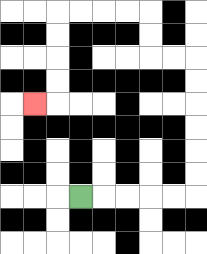{'start': '[3, 8]', 'end': '[1, 4]', 'path_directions': 'R,R,R,R,R,U,U,U,U,U,U,L,L,U,U,L,L,L,L,D,D,D,D,L', 'path_coordinates': '[[3, 8], [4, 8], [5, 8], [6, 8], [7, 8], [8, 8], [8, 7], [8, 6], [8, 5], [8, 4], [8, 3], [8, 2], [7, 2], [6, 2], [6, 1], [6, 0], [5, 0], [4, 0], [3, 0], [2, 0], [2, 1], [2, 2], [2, 3], [2, 4], [1, 4]]'}